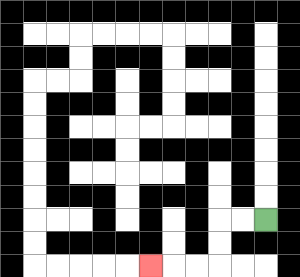{'start': '[11, 9]', 'end': '[6, 11]', 'path_directions': 'L,L,D,D,L,L,L', 'path_coordinates': '[[11, 9], [10, 9], [9, 9], [9, 10], [9, 11], [8, 11], [7, 11], [6, 11]]'}